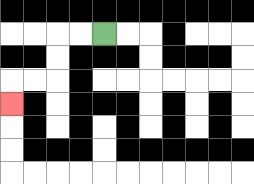{'start': '[4, 1]', 'end': '[0, 4]', 'path_directions': 'L,L,D,D,L,L,D', 'path_coordinates': '[[4, 1], [3, 1], [2, 1], [2, 2], [2, 3], [1, 3], [0, 3], [0, 4]]'}